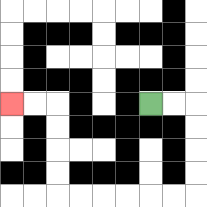{'start': '[6, 4]', 'end': '[0, 4]', 'path_directions': 'R,R,D,D,D,D,L,L,L,L,L,L,U,U,U,U,L,L', 'path_coordinates': '[[6, 4], [7, 4], [8, 4], [8, 5], [8, 6], [8, 7], [8, 8], [7, 8], [6, 8], [5, 8], [4, 8], [3, 8], [2, 8], [2, 7], [2, 6], [2, 5], [2, 4], [1, 4], [0, 4]]'}